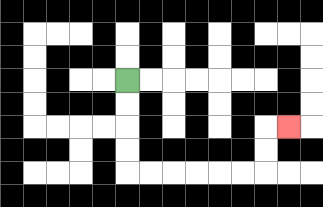{'start': '[5, 3]', 'end': '[12, 5]', 'path_directions': 'D,D,D,D,R,R,R,R,R,R,U,U,R', 'path_coordinates': '[[5, 3], [5, 4], [5, 5], [5, 6], [5, 7], [6, 7], [7, 7], [8, 7], [9, 7], [10, 7], [11, 7], [11, 6], [11, 5], [12, 5]]'}